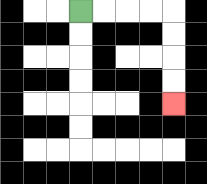{'start': '[3, 0]', 'end': '[7, 4]', 'path_directions': 'R,R,R,R,D,D,D,D', 'path_coordinates': '[[3, 0], [4, 0], [5, 0], [6, 0], [7, 0], [7, 1], [7, 2], [7, 3], [7, 4]]'}